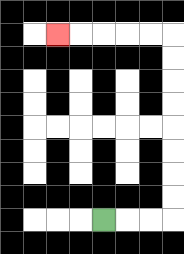{'start': '[4, 9]', 'end': '[2, 1]', 'path_directions': 'R,R,R,U,U,U,U,U,U,U,U,L,L,L,L,L', 'path_coordinates': '[[4, 9], [5, 9], [6, 9], [7, 9], [7, 8], [7, 7], [7, 6], [7, 5], [7, 4], [7, 3], [7, 2], [7, 1], [6, 1], [5, 1], [4, 1], [3, 1], [2, 1]]'}